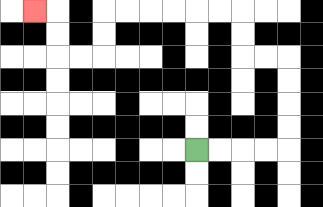{'start': '[8, 6]', 'end': '[1, 0]', 'path_directions': 'R,R,R,R,U,U,U,U,L,L,U,U,L,L,L,L,L,L,D,D,L,L,U,U,L', 'path_coordinates': '[[8, 6], [9, 6], [10, 6], [11, 6], [12, 6], [12, 5], [12, 4], [12, 3], [12, 2], [11, 2], [10, 2], [10, 1], [10, 0], [9, 0], [8, 0], [7, 0], [6, 0], [5, 0], [4, 0], [4, 1], [4, 2], [3, 2], [2, 2], [2, 1], [2, 0], [1, 0]]'}